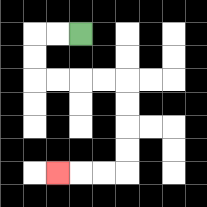{'start': '[3, 1]', 'end': '[2, 7]', 'path_directions': 'L,L,D,D,R,R,R,R,D,D,D,D,L,L,L', 'path_coordinates': '[[3, 1], [2, 1], [1, 1], [1, 2], [1, 3], [2, 3], [3, 3], [4, 3], [5, 3], [5, 4], [5, 5], [5, 6], [5, 7], [4, 7], [3, 7], [2, 7]]'}